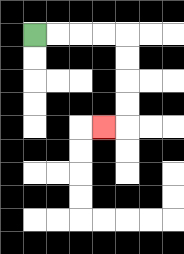{'start': '[1, 1]', 'end': '[4, 5]', 'path_directions': 'R,R,R,R,D,D,D,D,L', 'path_coordinates': '[[1, 1], [2, 1], [3, 1], [4, 1], [5, 1], [5, 2], [5, 3], [5, 4], [5, 5], [4, 5]]'}